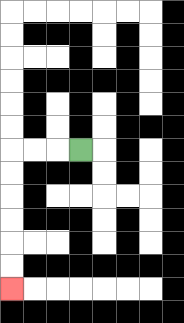{'start': '[3, 6]', 'end': '[0, 12]', 'path_directions': 'L,L,L,D,D,D,D,D,D', 'path_coordinates': '[[3, 6], [2, 6], [1, 6], [0, 6], [0, 7], [0, 8], [0, 9], [0, 10], [0, 11], [0, 12]]'}